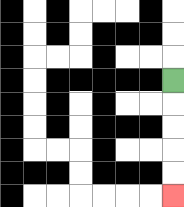{'start': '[7, 3]', 'end': '[7, 8]', 'path_directions': 'D,D,D,D,D', 'path_coordinates': '[[7, 3], [7, 4], [7, 5], [7, 6], [7, 7], [7, 8]]'}